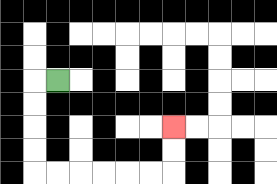{'start': '[2, 3]', 'end': '[7, 5]', 'path_directions': 'L,D,D,D,D,R,R,R,R,R,R,U,U', 'path_coordinates': '[[2, 3], [1, 3], [1, 4], [1, 5], [1, 6], [1, 7], [2, 7], [3, 7], [4, 7], [5, 7], [6, 7], [7, 7], [7, 6], [7, 5]]'}